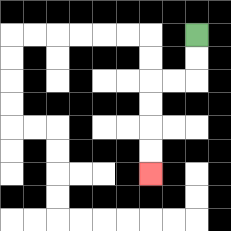{'start': '[8, 1]', 'end': '[6, 7]', 'path_directions': 'D,D,L,L,D,D,D,D', 'path_coordinates': '[[8, 1], [8, 2], [8, 3], [7, 3], [6, 3], [6, 4], [6, 5], [6, 6], [6, 7]]'}